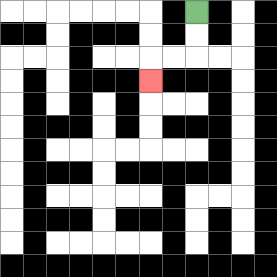{'start': '[8, 0]', 'end': '[6, 3]', 'path_directions': 'D,D,L,L,D', 'path_coordinates': '[[8, 0], [8, 1], [8, 2], [7, 2], [6, 2], [6, 3]]'}